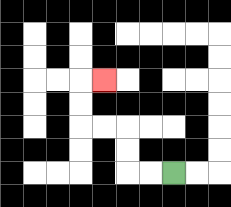{'start': '[7, 7]', 'end': '[4, 3]', 'path_directions': 'L,L,U,U,L,L,U,U,R', 'path_coordinates': '[[7, 7], [6, 7], [5, 7], [5, 6], [5, 5], [4, 5], [3, 5], [3, 4], [3, 3], [4, 3]]'}